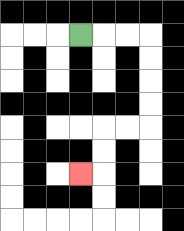{'start': '[3, 1]', 'end': '[3, 7]', 'path_directions': 'R,R,R,D,D,D,D,L,L,D,D,L', 'path_coordinates': '[[3, 1], [4, 1], [5, 1], [6, 1], [6, 2], [6, 3], [6, 4], [6, 5], [5, 5], [4, 5], [4, 6], [4, 7], [3, 7]]'}